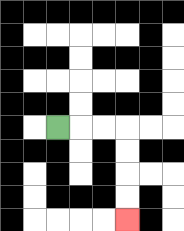{'start': '[2, 5]', 'end': '[5, 9]', 'path_directions': 'R,R,R,D,D,D,D', 'path_coordinates': '[[2, 5], [3, 5], [4, 5], [5, 5], [5, 6], [5, 7], [5, 8], [5, 9]]'}